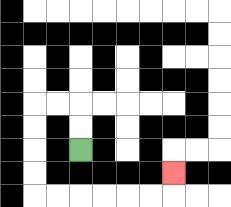{'start': '[3, 6]', 'end': '[7, 7]', 'path_directions': 'U,U,L,L,D,D,D,D,R,R,R,R,R,R,U', 'path_coordinates': '[[3, 6], [3, 5], [3, 4], [2, 4], [1, 4], [1, 5], [1, 6], [1, 7], [1, 8], [2, 8], [3, 8], [4, 8], [5, 8], [6, 8], [7, 8], [7, 7]]'}